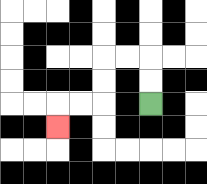{'start': '[6, 4]', 'end': '[2, 5]', 'path_directions': 'U,U,L,L,D,D,L,L,D', 'path_coordinates': '[[6, 4], [6, 3], [6, 2], [5, 2], [4, 2], [4, 3], [4, 4], [3, 4], [2, 4], [2, 5]]'}